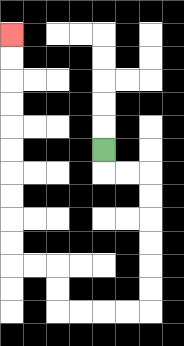{'start': '[4, 6]', 'end': '[0, 1]', 'path_directions': 'D,R,R,D,D,D,D,D,D,L,L,L,L,U,U,L,L,U,U,U,U,U,U,U,U,U,U', 'path_coordinates': '[[4, 6], [4, 7], [5, 7], [6, 7], [6, 8], [6, 9], [6, 10], [6, 11], [6, 12], [6, 13], [5, 13], [4, 13], [3, 13], [2, 13], [2, 12], [2, 11], [1, 11], [0, 11], [0, 10], [0, 9], [0, 8], [0, 7], [0, 6], [0, 5], [0, 4], [0, 3], [0, 2], [0, 1]]'}